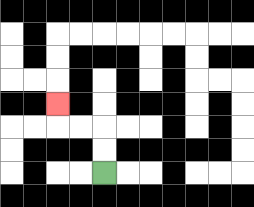{'start': '[4, 7]', 'end': '[2, 4]', 'path_directions': 'U,U,L,L,U', 'path_coordinates': '[[4, 7], [4, 6], [4, 5], [3, 5], [2, 5], [2, 4]]'}